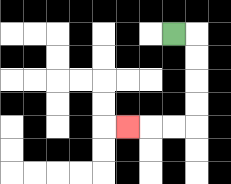{'start': '[7, 1]', 'end': '[5, 5]', 'path_directions': 'R,D,D,D,D,L,L,L', 'path_coordinates': '[[7, 1], [8, 1], [8, 2], [8, 3], [8, 4], [8, 5], [7, 5], [6, 5], [5, 5]]'}